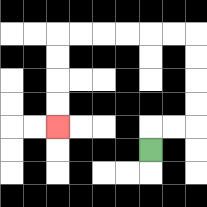{'start': '[6, 6]', 'end': '[2, 5]', 'path_directions': 'U,R,R,U,U,U,U,L,L,L,L,L,L,D,D,D,D', 'path_coordinates': '[[6, 6], [6, 5], [7, 5], [8, 5], [8, 4], [8, 3], [8, 2], [8, 1], [7, 1], [6, 1], [5, 1], [4, 1], [3, 1], [2, 1], [2, 2], [2, 3], [2, 4], [2, 5]]'}